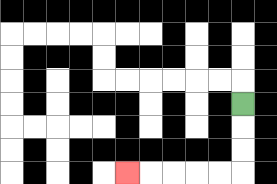{'start': '[10, 4]', 'end': '[5, 7]', 'path_directions': 'D,D,D,L,L,L,L,L', 'path_coordinates': '[[10, 4], [10, 5], [10, 6], [10, 7], [9, 7], [8, 7], [7, 7], [6, 7], [5, 7]]'}